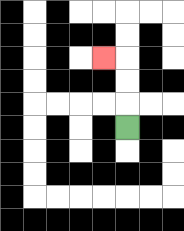{'start': '[5, 5]', 'end': '[4, 2]', 'path_directions': 'U,U,U,L', 'path_coordinates': '[[5, 5], [5, 4], [5, 3], [5, 2], [4, 2]]'}